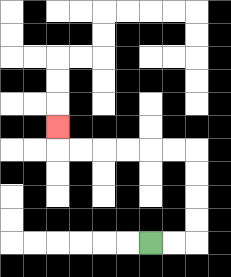{'start': '[6, 10]', 'end': '[2, 5]', 'path_directions': 'R,R,U,U,U,U,L,L,L,L,L,L,U', 'path_coordinates': '[[6, 10], [7, 10], [8, 10], [8, 9], [8, 8], [8, 7], [8, 6], [7, 6], [6, 6], [5, 6], [4, 6], [3, 6], [2, 6], [2, 5]]'}